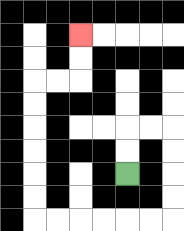{'start': '[5, 7]', 'end': '[3, 1]', 'path_directions': 'U,U,R,R,D,D,D,D,L,L,L,L,L,L,U,U,U,U,U,U,R,R,U,U', 'path_coordinates': '[[5, 7], [5, 6], [5, 5], [6, 5], [7, 5], [7, 6], [7, 7], [7, 8], [7, 9], [6, 9], [5, 9], [4, 9], [3, 9], [2, 9], [1, 9], [1, 8], [1, 7], [1, 6], [1, 5], [1, 4], [1, 3], [2, 3], [3, 3], [3, 2], [3, 1]]'}